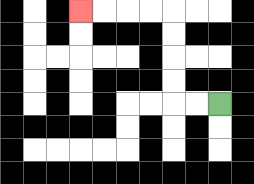{'start': '[9, 4]', 'end': '[3, 0]', 'path_directions': 'L,L,U,U,U,U,L,L,L,L', 'path_coordinates': '[[9, 4], [8, 4], [7, 4], [7, 3], [7, 2], [7, 1], [7, 0], [6, 0], [5, 0], [4, 0], [3, 0]]'}